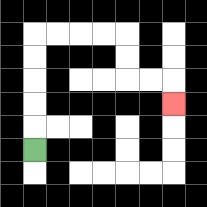{'start': '[1, 6]', 'end': '[7, 4]', 'path_directions': 'U,U,U,U,U,R,R,R,R,D,D,R,R,D', 'path_coordinates': '[[1, 6], [1, 5], [1, 4], [1, 3], [1, 2], [1, 1], [2, 1], [3, 1], [4, 1], [5, 1], [5, 2], [5, 3], [6, 3], [7, 3], [7, 4]]'}